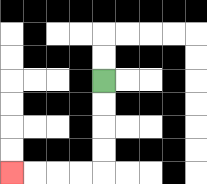{'start': '[4, 3]', 'end': '[0, 7]', 'path_directions': 'D,D,D,D,L,L,L,L', 'path_coordinates': '[[4, 3], [4, 4], [4, 5], [4, 6], [4, 7], [3, 7], [2, 7], [1, 7], [0, 7]]'}